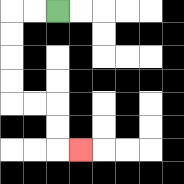{'start': '[2, 0]', 'end': '[3, 6]', 'path_directions': 'L,L,D,D,D,D,R,R,D,D,R', 'path_coordinates': '[[2, 0], [1, 0], [0, 0], [0, 1], [0, 2], [0, 3], [0, 4], [1, 4], [2, 4], [2, 5], [2, 6], [3, 6]]'}